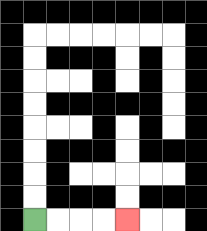{'start': '[1, 9]', 'end': '[5, 9]', 'path_directions': 'R,R,R,R', 'path_coordinates': '[[1, 9], [2, 9], [3, 9], [4, 9], [5, 9]]'}